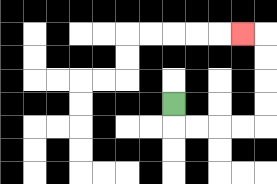{'start': '[7, 4]', 'end': '[10, 1]', 'path_directions': 'D,R,R,R,R,U,U,U,U,L', 'path_coordinates': '[[7, 4], [7, 5], [8, 5], [9, 5], [10, 5], [11, 5], [11, 4], [11, 3], [11, 2], [11, 1], [10, 1]]'}